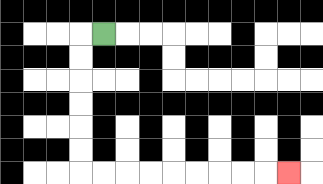{'start': '[4, 1]', 'end': '[12, 7]', 'path_directions': 'L,D,D,D,D,D,D,R,R,R,R,R,R,R,R,R', 'path_coordinates': '[[4, 1], [3, 1], [3, 2], [3, 3], [3, 4], [3, 5], [3, 6], [3, 7], [4, 7], [5, 7], [6, 7], [7, 7], [8, 7], [9, 7], [10, 7], [11, 7], [12, 7]]'}